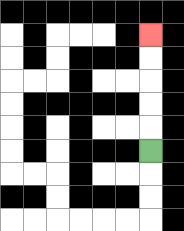{'start': '[6, 6]', 'end': '[6, 1]', 'path_directions': 'U,U,U,U,U', 'path_coordinates': '[[6, 6], [6, 5], [6, 4], [6, 3], [6, 2], [6, 1]]'}